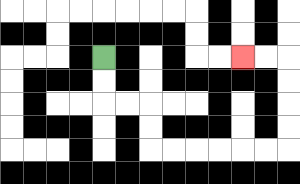{'start': '[4, 2]', 'end': '[10, 2]', 'path_directions': 'D,D,R,R,D,D,R,R,R,R,R,R,U,U,U,U,L,L', 'path_coordinates': '[[4, 2], [4, 3], [4, 4], [5, 4], [6, 4], [6, 5], [6, 6], [7, 6], [8, 6], [9, 6], [10, 6], [11, 6], [12, 6], [12, 5], [12, 4], [12, 3], [12, 2], [11, 2], [10, 2]]'}